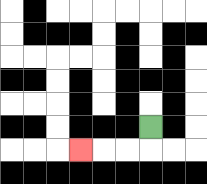{'start': '[6, 5]', 'end': '[3, 6]', 'path_directions': 'D,L,L,L', 'path_coordinates': '[[6, 5], [6, 6], [5, 6], [4, 6], [3, 6]]'}